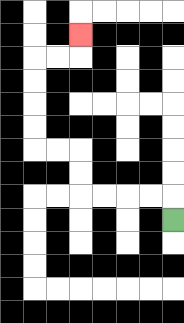{'start': '[7, 9]', 'end': '[3, 1]', 'path_directions': 'U,L,L,L,L,U,U,L,L,U,U,U,U,R,R,U', 'path_coordinates': '[[7, 9], [7, 8], [6, 8], [5, 8], [4, 8], [3, 8], [3, 7], [3, 6], [2, 6], [1, 6], [1, 5], [1, 4], [1, 3], [1, 2], [2, 2], [3, 2], [3, 1]]'}